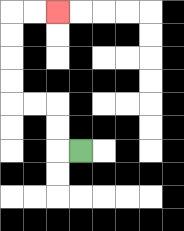{'start': '[3, 6]', 'end': '[2, 0]', 'path_directions': 'L,U,U,L,L,U,U,U,U,R,R', 'path_coordinates': '[[3, 6], [2, 6], [2, 5], [2, 4], [1, 4], [0, 4], [0, 3], [0, 2], [0, 1], [0, 0], [1, 0], [2, 0]]'}